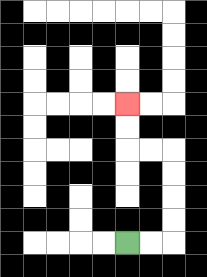{'start': '[5, 10]', 'end': '[5, 4]', 'path_directions': 'R,R,U,U,U,U,L,L,U,U', 'path_coordinates': '[[5, 10], [6, 10], [7, 10], [7, 9], [7, 8], [7, 7], [7, 6], [6, 6], [5, 6], [5, 5], [5, 4]]'}